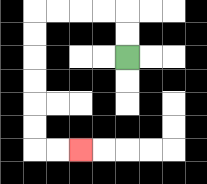{'start': '[5, 2]', 'end': '[3, 6]', 'path_directions': 'U,U,L,L,L,L,D,D,D,D,D,D,R,R', 'path_coordinates': '[[5, 2], [5, 1], [5, 0], [4, 0], [3, 0], [2, 0], [1, 0], [1, 1], [1, 2], [1, 3], [1, 4], [1, 5], [1, 6], [2, 6], [3, 6]]'}